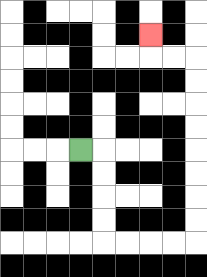{'start': '[3, 6]', 'end': '[6, 1]', 'path_directions': 'R,D,D,D,D,R,R,R,R,U,U,U,U,U,U,U,U,L,L,U', 'path_coordinates': '[[3, 6], [4, 6], [4, 7], [4, 8], [4, 9], [4, 10], [5, 10], [6, 10], [7, 10], [8, 10], [8, 9], [8, 8], [8, 7], [8, 6], [8, 5], [8, 4], [8, 3], [8, 2], [7, 2], [6, 2], [6, 1]]'}